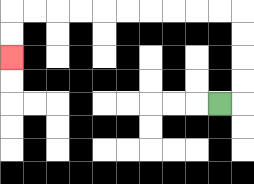{'start': '[9, 4]', 'end': '[0, 2]', 'path_directions': 'R,U,U,U,U,L,L,L,L,L,L,L,L,L,L,D,D', 'path_coordinates': '[[9, 4], [10, 4], [10, 3], [10, 2], [10, 1], [10, 0], [9, 0], [8, 0], [7, 0], [6, 0], [5, 0], [4, 0], [3, 0], [2, 0], [1, 0], [0, 0], [0, 1], [0, 2]]'}